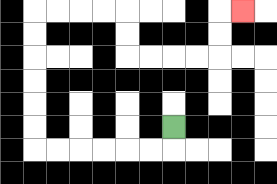{'start': '[7, 5]', 'end': '[10, 0]', 'path_directions': 'D,L,L,L,L,L,L,U,U,U,U,U,U,R,R,R,R,D,D,R,R,R,R,U,U,R', 'path_coordinates': '[[7, 5], [7, 6], [6, 6], [5, 6], [4, 6], [3, 6], [2, 6], [1, 6], [1, 5], [1, 4], [1, 3], [1, 2], [1, 1], [1, 0], [2, 0], [3, 0], [4, 0], [5, 0], [5, 1], [5, 2], [6, 2], [7, 2], [8, 2], [9, 2], [9, 1], [9, 0], [10, 0]]'}